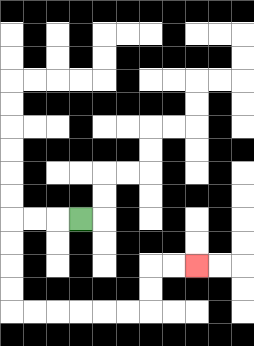{'start': '[3, 9]', 'end': '[8, 11]', 'path_directions': 'L,L,L,D,D,D,D,R,R,R,R,R,R,U,U,R,R', 'path_coordinates': '[[3, 9], [2, 9], [1, 9], [0, 9], [0, 10], [0, 11], [0, 12], [0, 13], [1, 13], [2, 13], [3, 13], [4, 13], [5, 13], [6, 13], [6, 12], [6, 11], [7, 11], [8, 11]]'}